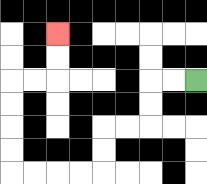{'start': '[8, 3]', 'end': '[2, 1]', 'path_directions': 'L,L,D,D,L,L,D,D,L,L,L,L,U,U,U,U,R,R,U,U', 'path_coordinates': '[[8, 3], [7, 3], [6, 3], [6, 4], [6, 5], [5, 5], [4, 5], [4, 6], [4, 7], [3, 7], [2, 7], [1, 7], [0, 7], [0, 6], [0, 5], [0, 4], [0, 3], [1, 3], [2, 3], [2, 2], [2, 1]]'}